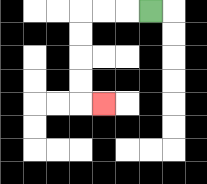{'start': '[6, 0]', 'end': '[4, 4]', 'path_directions': 'L,L,L,D,D,D,D,R', 'path_coordinates': '[[6, 0], [5, 0], [4, 0], [3, 0], [3, 1], [3, 2], [3, 3], [3, 4], [4, 4]]'}